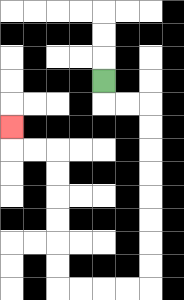{'start': '[4, 3]', 'end': '[0, 5]', 'path_directions': 'D,R,R,D,D,D,D,D,D,D,D,L,L,L,L,U,U,U,U,U,U,L,L,U', 'path_coordinates': '[[4, 3], [4, 4], [5, 4], [6, 4], [6, 5], [6, 6], [6, 7], [6, 8], [6, 9], [6, 10], [6, 11], [6, 12], [5, 12], [4, 12], [3, 12], [2, 12], [2, 11], [2, 10], [2, 9], [2, 8], [2, 7], [2, 6], [1, 6], [0, 6], [0, 5]]'}